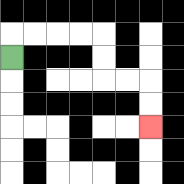{'start': '[0, 2]', 'end': '[6, 5]', 'path_directions': 'U,R,R,R,R,D,D,R,R,D,D', 'path_coordinates': '[[0, 2], [0, 1], [1, 1], [2, 1], [3, 1], [4, 1], [4, 2], [4, 3], [5, 3], [6, 3], [6, 4], [6, 5]]'}